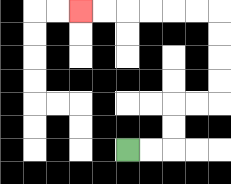{'start': '[5, 6]', 'end': '[3, 0]', 'path_directions': 'R,R,U,U,R,R,U,U,U,U,L,L,L,L,L,L', 'path_coordinates': '[[5, 6], [6, 6], [7, 6], [7, 5], [7, 4], [8, 4], [9, 4], [9, 3], [9, 2], [9, 1], [9, 0], [8, 0], [7, 0], [6, 0], [5, 0], [4, 0], [3, 0]]'}